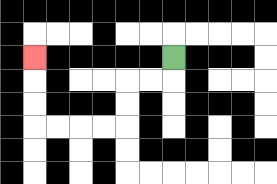{'start': '[7, 2]', 'end': '[1, 2]', 'path_directions': 'D,L,L,D,D,L,L,L,L,U,U,U', 'path_coordinates': '[[7, 2], [7, 3], [6, 3], [5, 3], [5, 4], [5, 5], [4, 5], [3, 5], [2, 5], [1, 5], [1, 4], [1, 3], [1, 2]]'}